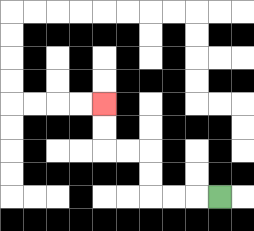{'start': '[9, 8]', 'end': '[4, 4]', 'path_directions': 'L,L,L,U,U,L,L,U,U', 'path_coordinates': '[[9, 8], [8, 8], [7, 8], [6, 8], [6, 7], [6, 6], [5, 6], [4, 6], [4, 5], [4, 4]]'}